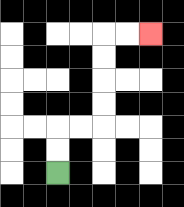{'start': '[2, 7]', 'end': '[6, 1]', 'path_directions': 'U,U,R,R,U,U,U,U,R,R', 'path_coordinates': '[[2, 7], [2, 6], [2, 5], [3, 5], [4, 5], [4, 4], [4, 3], [4, 2], [4, 1], [5, 1], [6, 1]]'}